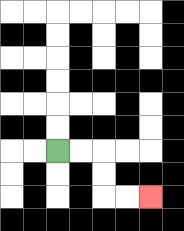{'start': '[2, 6]', 'end': '[6, 8]', 'path_directions': 'R,R,D,D,R,R', 'path_coordinates': '[[2, 6], [3, 6], [4, 6], [4, 7], [4, 8], [5, 8], [6, 8]]'}